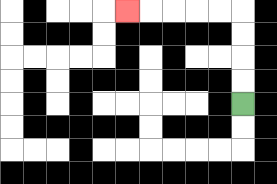{'start': '[10, 4]', 'end': '[5, 0]', 'path_directions': 'U,U,U,U,L,L,L,L,L', 'path_coordinates': '[[10, 4], [10, 3], [10, 2], [10, 1], [10, 0], [9, 0], [8, 0], [7, 0], [6, 0], [5, 0]]'}